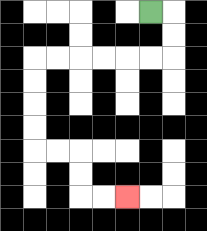{'start': '[6, 0]', 'end': '[5, 8]', 'path_directions': 'R,D,D,L,L,L,L,L,L,D,D,D,D,R,R,D,D,R,R', 'path_coordinates': '[[6, 0], [7, 0], [7, 1], [7, 2], [6, 2], [5, 2], [4, 2], [3, 2], [2, 2], [1, 2], [1, 3], [1, 4], [1, 5], [1, 6], [2, 6], [3, 6], [3, 7], [3, 8], [4, 8], [5, 8]]'}